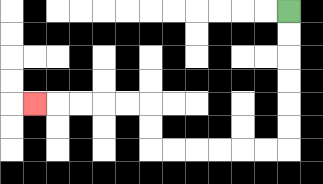{'start': '[12, 0]', 'end': '[1, 4]', 'path_directions': 'D,D,D,D,D,D,L,L,L,L,L,L,U,U,L,L,L,L,L', 'path_coordinates': '[[12, 0], [12, 1], [12, 2], [12, 3], [12, 4], [12, 5], [12, 6], [11, 6], [10, 6], [9, 6], [8, 6], [7, 6], [6, 6], [6, 5], [6, 4], [5, 4], [4, 4], [3, 4], [2, 4], [1, 4]]'}